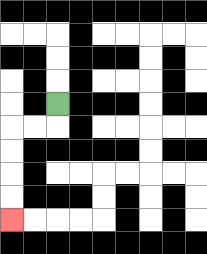{'start': '[2, 4]', 'end': '[0, 9]', 'path_directions': 'D,L,L,D,D,D,D', 'path_coordinates': '[[2, 4], [2, 5], [1, 5], [0, 5], [0, 6], [0, 7], [0, 8], [0, 9]]'}